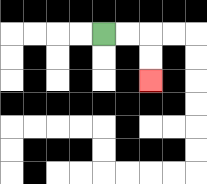{'start': '[4, 1]', 'end': '[6, 3]', 'path_directions': 'R,R,D,D', 'path_coordinates': '[[4, 1], [5, 1], [6, 1], [6, 2], [6, 3]]'}